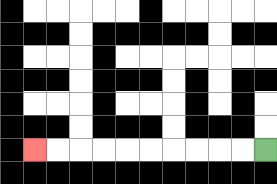{'start': '[11, 6]', 'end': '[1, 6]', 'path_directions': 'L,L,L,L,L,L,L,L,L,L', 'path_coordinates': '[[11, 6], [10, 6], [9, 6], [8, 6], [7, 6], [6, 6], [5, 6], [4, 6], [3, 6], [2, 6], [1, 6]]'}